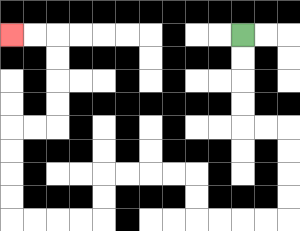{'start': '[10, 1]', 'end': '[0, 1]', 'path_directions': 'D,D,D,D,R,R,D,D,D,D,L,L,L,L,U,U,L,L,L,L,D,D,L,L,L,L,U,U,U,U,R,R,U,U,U,U,L,L', 'path_coordinates': '[[10, 1], [10, 2], [10, 3], [10, 4], [10, 5], [11, 5], [12, 5], [12, 6], [12, 7], [12, 8], [12, 9], [11, 9], [10, 9], [9, 9], [8, 9], [8, 8], [8, 7], [7, 7], [6, 7], [5, 7], [4, 7], [4, 8], [4, 9], [3, 9], [2, 9], [1, 9], [0, 9], [0, 8], [0, 7], [0, 6], [0, 5], [1, 5], [2, 5], [2, 4], [2, 3], [2, 2], [2, 1], [1, 1], [0, 1]]'}